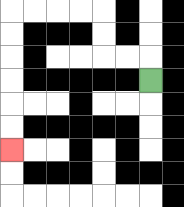{'start': '[6, 3]', 'end': '[0, 6]', 'path_directions': 'U,L,L,U,U,L,L,L,L,D,D,D,D,D,D', 'path_coordinates': '[[6, 3], [6, 2], [5, 2], [4, 2], [4, 1], [4, 0], [3, 0], [2, 0], [1, 0], [0, 0], [0, 1], [0, 2], [0, 3], [0, 4], [0, 5], [0, 6]]'}